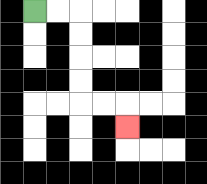{'start': '[1, 0]', 'end': '[5, 5]', 'path_directions': 'R,R,D,D,D,D,R,R,D', 'path_coordinates': '[[1, 0], [2, 0], [3, 0], [3, 1], [3, 2], [3, 3], [3, 4], [4, 4], [5, 4], [5, 5]]'}